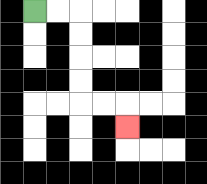{'start': '[1, 0]', 'end': '[5, 5]', 'path_directions': 'R,R,D,D,D,D,R,R,D', 'path_coordinates': '[[1, 0], [2, 0], [3, 0], [3, 1], [3, 2], [3, 3], [3, 4], [4, 4], [5, 4], [5, 5]]'}